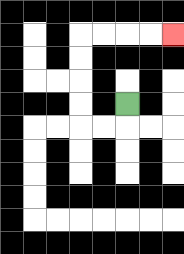{'start': '[5, 4]', 'end': '[7, 1]', 'path_directions': 'D,L,L,U,U,U,U,R,R,R,R', 'path_coordinates': '[[5, 4], [5, 5], [4, 5], [3, 5], [3, 4], [3, 3], [3, 2], [3, 1], [4, 1], [5, 1], [6, 1], [7, 1]]'}